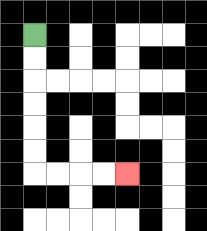{'start': '[1, 1]', 'end': '[5, 7]', 'path_directions': 'D,D,D,D,D,D,R,R,R,R', 'path_coordinates': '[[1, 1], [1, 2], [1, 3], [1, 4], [1, 5], [1, 6], [1, 7], [2, 7], [3, 7], [4, 7], [5, 7]]'}